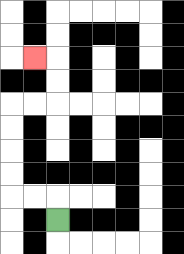{'start': '[2, 9]', 'end': '[1, 2]', 'path_directions': 'U,L,L,U,U,U,U,R,R,U,U,L', 'path_coordinates': '[[2, 9], [2, 8], [1, 8], [0, 8], [0, 7], [0, 6], [0, 5], [0, 4], [1, 4], [2, 4], [2, 3], [2, 2], [1, 2]]'}